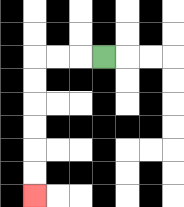{'start': '[4, 2]', 'end': '[1, 8]', 'path_directions': 'L,L,L,D,D,D,D,D,D', 'path_coordinates': '[[4, 2], [3, 2], [2, 2], [1, 2], [1, 3], [1, 4], [1, 5], [1, 6], [1, 7], [1, 8]]'}